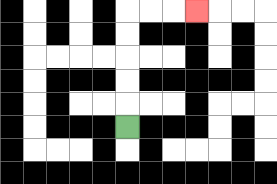{'start': '[5, 5]', 'end': '[8, 0]', 'path_directions': 'U,U,U,U,U,R,R,R', 'path_coordinates': '[[5, 5], [5, 4], [5, 3], [5, 2], [5, 1], [5, 0], [6, 0], [7, 0], [8, 0]]'}